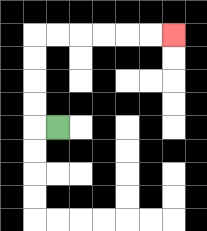{'start': '[2, 5]', 'end': '[7, 1]', 'path_directions': 'L,U,U,U,U,R,R,R,R,R,R', 'path_coordinates': '[[2, 5], [1, 5], [1, 4], [1, 3], [1, 2], [1, 1], [2, 1], [3, 1], [4, 1], [5, 1], [6, 1], [7, 1]]'}